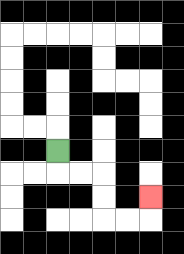{'start': '[2, 6]', 'end': '[6, 8]', 'path_directions': 'D,R,R,D,D,R,R,U', 'path_coordinates': '[[2, 6], [2, 7], [3, 7], [4, 7], [4, 8], [4, 9], [5, 9], [6, 9], [6, 8]]'}